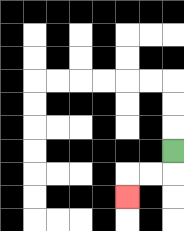{'start': '[7, 6]', 'end': '[5, 8]', 'path_directions': 'D,L,L,D', 'path_coordinates': '[[7, 6], [7, 7], [6, 7], [5, 7], [5, 8]]'}